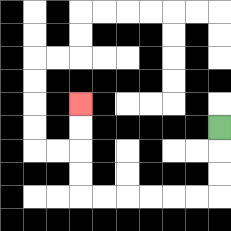{'start': '[9, 5]', 'end': '[3, 4]', 'path_directions': 'D,D,D,L,L,L,L,L,L,U,U,U,U', 'path_coordinates': '[[9, 5], [9, 6], [9, 7], [9, 8], [8, 8], [7, 8], [6, 8], [5, 8], [4, 8], [3, 8], [3, 7], [3, 6], [3, 5], [3, 4]]'}